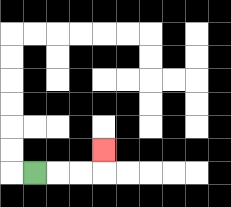{'start': '[1, 7]', 'end': '[4, 6]', 'path_directions': 'R,R,R,U', 'path_coordinates': '[[1, 7], [2, 7], [3, 7], [4, 7], [4, 6]]'}